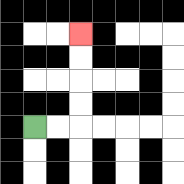{'start': '[1, 5]', 'end': '[3, 1]', 'path_directions': 'R,R,U,U,U,U', 'path_coordinates': '[[1, 5], [2, 5], [3, 5], [3, 4], [3, 3], [3, 2], [3, 1]]'}